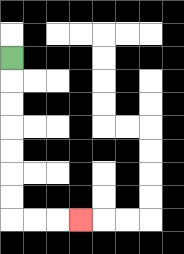{'start': '[0, 2]', 'end': '[3, 9]', 'path_directions': 'D,D,D,D,D,D,D,R,R,R', 'path_coordinates': '[[0, 2], [0, 3], [0, 4], [0, 5], [0, 6], [0, 7], [0, 8], [0, 9], [1, 9], [2, 9], [3, 9]]'}